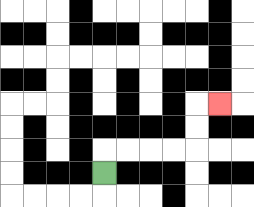{'start': '[4, 7]', 'end': '[9, 4]', 'path_directions': 'U,R,R,R,R,U,U,R', 'path_coordinates': '[[4, 7], [4, 6], [5, 6], [6, 6], [7, 6], [8, 6], [8, 5], [8, 4], [9, 4]]'}